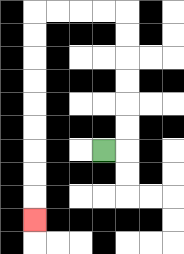{'start': '[4, 6]', 'end': '[1, 9]', 'path_directions': 'R,U,U,U,U,U,U,L,L,L,L,D,D,D,D,D,D,D,D,D', 'path_coordinates': '[[4, 6], [5, 6], [5, 5], [5, 4], [5, 3], [5, 2], [5, 1], [5, 0], [4, 0], [3, 0], [2, 0], [1, 0], [1, 1], [1, 2], [1, 3], [1, 4], [1, 5], [1, 6], [1, 7], [1, 8], [1, 9]]'}